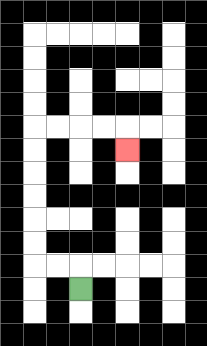{'start': '[3, 12]', 'end': '[5, 6]', 'path_directions': 'U,L,L,U,U,U,U,U,U,R,R,R,R,D', 'path_coordinates': '[[3, 12], [3, 11], [2, 11], [1, 11], [1, 10], [1, 9], [1, 8], [1, 7], [1, 6], [1, 5], [2, 5], [3, 5], [4, 5], [5, 5], [5, 6]]'}